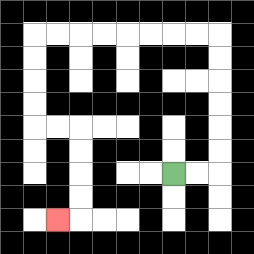{'start': '[7, 7]', 'end': '[2, 9]', 'path_directions': 'R,R,U,U,U,U,U,U,L,L,L,L,L,L,L,L,D,D,D,D,R,R,D,D,D,D,L', 'path_coordinates': '[[7, 7], [8, 7], [9, 7], [9, 6], [9, 5], [9, 4], [9, 3], [9, 2], [9, 1], [8, 1], [7, 1], [6, 1], [5, 1], [4, 1], [3, 1], [2, 1], [1, 1], [1, 2], [1, 3], [1, 4], [1, 5], [2, 5], [3, 5], [3, 6], [3, 7], [3, 8], [3, 9], [2, 9]]'}